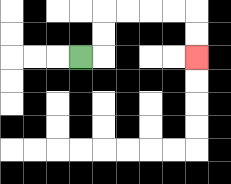{'start': '[3, 2]', 'end': '[8, 2]', 'path_directions': 'R,U,U,R,R,R,R,D,D', 'path_coordinates': '[[3, 2], [4, 2], [4, 1], [4, 0], [5, 0], [6, 0], [7, 0], [8, 0], [8, 1], [8, 2]]'}